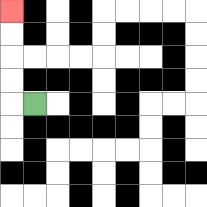{'start': '[1, 4]', 'end': '[0, 0]', 'path_directions': 'L,U,U,U,U', 'path_coordinates': '[[1, 4], [0, 4], [0, 3], [0, 2], [0, 1], [0, 0]]'}